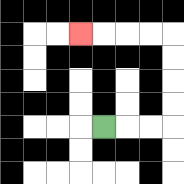{'start': '[4, 5]', 'end': '[3, 1]', 'path_directions': 'R,R,R,U,U,U,U,L,L,L,L', 'path_coordinates': '[[4, 5], [5, 5], [6, 5], [7, 5], [7, 4], [7, 3], [7, 2], [7, 1], [6, 1], [5, 1], [4, 1], [3, 1]]'}